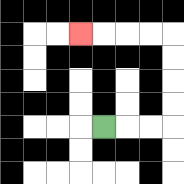{'start': '[4, 5]', 'end': '[3, 1]', 'path_directions': 'R,R,R,U,U,U,U,L,L,L,L', 'path_coordinates': '[[4, 5], [5, 5], [6, 5], [7, 5], [7, 4], [7, 3], [7, 2], [7, 1], [6, 1], [5, 1], [4, 1], [3, 1]]'}